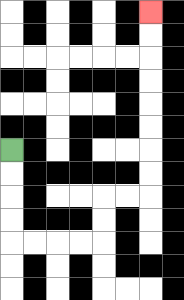{'start': '[0, 6]', 'end': '[6, 0]', 'path_directions': 'D,D,D,D,R,R,R,R,U,U,R,R,U,U,U,U,U,U,U,U', 'path_coordinates': '[[0, 6], [0, 7], [0, 8], [0, 9], [0, 10], [1, 10], [2, 10], [3, 10], [4, 10], [4, 9], [4, 8], [5, 8], [6, 8], [6, 7], [6, 6], [6, 5], [6, 4], [6, 3], [6, 2], [6, 1], [6, 0]]'}